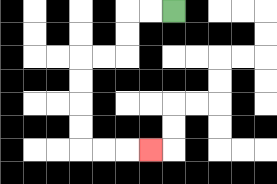{'start': '[7, 0]', 'end': '[6, 6]', 'path_directions': 'L,L,D,D,L,L,D,D,D,D,R,R,R', 'path_coordinates': '[[7, 0], [6, 0], [5, 0], [5, 1], [5, 2], [4, 2], [3, 2], [3, 3], [3, 4], [3, 5], [3, 6], [4, 6], [5, 6], [6, 6]]'}